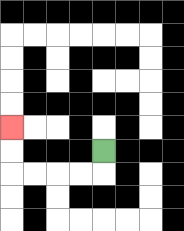{'start': '[4, 6]', 'end': '[0, 5]', 'path_directions': 'D,L,L,L,L,U,U', 'path_coordinates': '[[4, 6], [4, 7], [3, 7], [2, 7], [1, 7], [0, 7], [0, 6], [0, 5]]'}